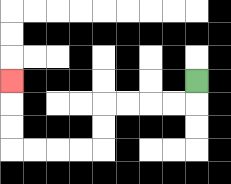{'start': '[8, 3]', 'end': '[0, 3]', 'path_directions': 'D,L,L,L,L,D,D,L,L,L,L,U,U,U', 'path_coordinates': '[[8, 3], [8, 4], [7, 4], [6, 4], [5, 4], [4, 4], [4, 5], [4, 6], [3, 6], [2, 6], [1, 6], [0, 6], [0, 5], [0, 4], [0, 3]]'}